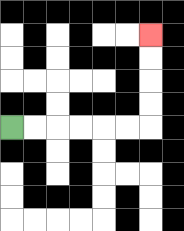{'start': '[0, 5]', 'end': '[6, 1]', 'path_directions': 'R,R,R,R,R,R,U,U,U,U', 'path_coordinates': '[[0, 5], [1, 5], [2, 5], [3, 5], [4, 5], [5, 5], [6, 5], [6, 4], [6, 3], [6, 2], [6, 1]]'}